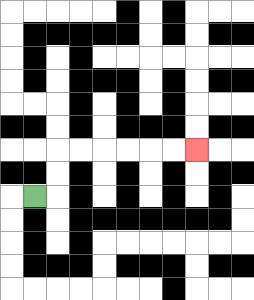{'start': '[1, 8]', 'end': '[8, 6]', 'path_directions': 'R,U,U,R,R,R,R,R,R', 'path_coordinates': '[[1, 8], [2, 8], [2, 7], [2, 6], [3, 6], [4, 6], [5, 6], [6, 6], [7, 6], [8, 6]]'}